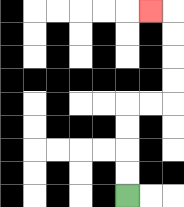{'start': '[5, 8]', 'end': '[6, 0]', 'path_directions': 'U,U,U,U,R,R,U,U,U,U,L', 'path_coordinates': '[[5, 8], [5, 7], [5, 6], [5, 5], [5, 4], [6, 4], [7, 4], [7, 3], [7, 2], [7, 1], [7, 0], [6, 0]]'}